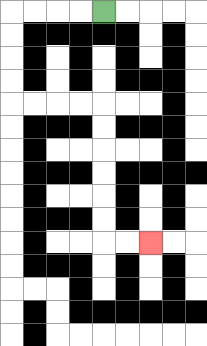{'start': '[4, 0]', 'end': '[6, 10]', 'path_directions': 'L,L,L,L,D,D,D,D,R,R,R,R,D,D,D,D,D,D,R,R', 'path_coordinates': '[[4, 0], [3, 0], [2, 0], [1, 0], [0, 0], [0, 1], [0, 2], [0, 3], [0, 4], [1, 4], [2, 4], [3, 4], [4, 4], [4, 5], [4, 6], [4, 7], [4, 8], [4, 9], [4, 10], [5, 10], [6, 10]]'}